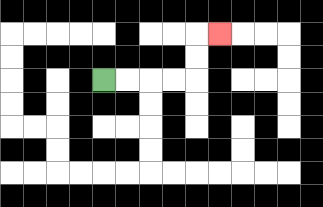{'start': '[4, 3]', 'end': '[9, 1]', 'path_directions': 'R,R,R,R,U,U,R', 'path_coordinates': '[[4, 3], [5, 3], [6, 3], [7, 3], [8, 3], [8, 2], [8, 1], [9, 1]]'}